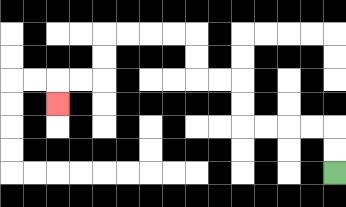{'start': '[14, 7]', 'end': '[2, 4]', 'path_directions': 'U,U,L,L,L,L,U,U,L,L,U,U,L,L,L,L,D,D,L,L,D', 'path_coordinates': '[[14, 7], [14, 6], [14, 5], [13, 5], [12, 5], [11, 5], [10, 5], [10, 4], [10, 3], [9, 3], [8, 3], [8, 2], [8, 1], [7, 1], [6, 1], [5, 1], [4, 1], [4, 2], [4, 3], [3, 3], [2, 3], [2, 4]]'}